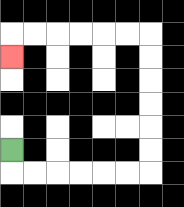{'start': '[0, 6]', 'end': '[0, 2]', 'path_directions': 'D,R,R,R,R,R,R,U,U,U,U,U,U,L,L,L,L,L,L,D', 'path_coordinates': '[[0, 6], [0, 7], [1, 7], [2, 7], [3, 7], [4, 7], [5, 7], [6, 7], [6, 6], [6, 5], [6, 4], [6, 3], [6, 2], [6, 1], [5, 1], [4, 1], [3, 1], [2, 1], [1, 1], [0, 1], [0, 2]]'}